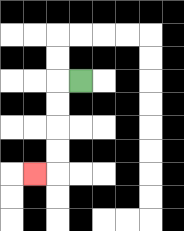{'start': '[3, 3]', 'end': '[1, 7]', 'path_directions': 'L,D,D,D,D,L', 'path_coordinates': '[[3, 3], [2, 3], [2, 4], [2, 5], [2, 6], [2, 7], [1, 7]]'}